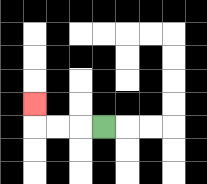{'start': '[4, 5]', 'end': '[1, 4]', 'path_directions': 'L,L,L,U', 'path_coordinates': '[[4, 5], [3, 5], [2, 5], [1, 5], [1, 4]]'}